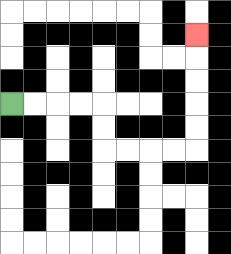{'start': '[0, 4]', 'end': '[8, 1]', 'path_directions': 'R,R,R,R,D,D,R,R,R,R,U,U,U,U,U', 'path_coordinates': '[[0, 4], [1, 4], [2, 4], [3, 4], [4, 4], [4, 5], [4, 6], [5, 6], [6, 6], [7, 6], [8, 6], [8, 5], [8, 4], [8, 3], [8, 2], [8, 1]]'}